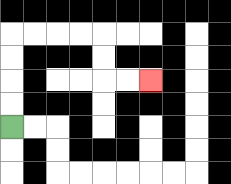{'start': '[0, 5]', 'end': '[6, 3]', 'path_directions': 'U,U,U,U,R,R,R,R,D,D,R,R', 'path_coordinates': '[[0, 5], [0, 4], [0, 3], [0, 2], [0, 1], [1, 1], [2, 1], [3, 1], [4, 1], [4, 2], [4, 3], [5, 3], [6, 3]]'}